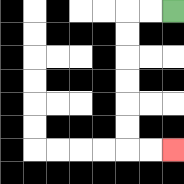{'start': '[7, 0]', 'end': '[7, 6]', 'path_directions': 'L,L,D,D,D,D,D,D,R,R', 'path_coordinates': '[[7, 0], [6, 0], [5, 0], [5, 1], [5, 2], [5, 3], [5, 4], [5, 5], [5, 6], [6, 6], [7, 6]]'}